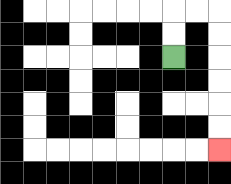{'start': '[7, 2]', 'end': '[9, 6]', 'path_directions': 'U,U,R,R,D,D,D,D,D,D', 'path_coordinates': '[[7, 2], [7, 1], [7, 0], [8, 0], [9, 0], [9, 1], [9, 2], [9, 3], [9, 4], [9, 5], [9, 6]]'}